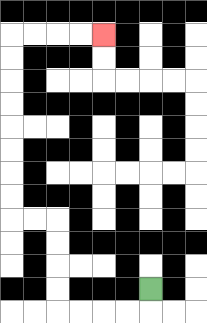{'start': '[6, 12]', 'end': '[4, 1]', 'path_directions': 'D,L,L,L,L,U,U,U,U,L,L,U,U,U,U,U,U,U,U,R,R,R,R', 'path_coordinates': '[[6, 12], [6, 13], [5, 13], [4, 13], [3, 13], [2, 13], [2, 12], [2, 11], [2, 10], [2, 9], [1, 9], [0, 9], [0, 8], [0, 7], [0, 6], [0, 5], [0, 4], [0, 3], [0, 2], [0, 1], [1, 1], [2, 1], [3, 1], [4, 1]]'}